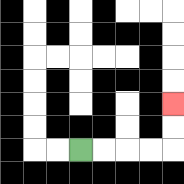{'start': '[3, 6]', 'end': '[7, 4]', 'path_directions': 'R,R,R,R,U,U', 'path_coordinates': '[[3, 6], [4, 6], [5, 6], [6, 6], [7, 6], [7, 5], [7, 4]]'}